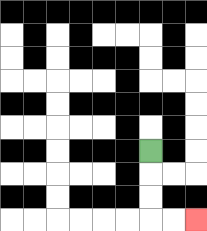{'start': '[6, 6]', 'end': '[8, 9]', 'path_directions': 'D,D,D,R,R', 'path_coordinates': '[[6, 6], [6, 7], [6, 8], [6, 9], [7, 9], [8, 9]]'}